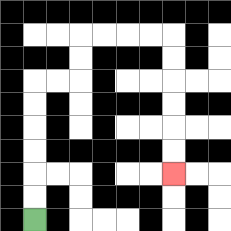{'start': '[1, 9]', 'end': '[7, 7]', 'path_directions': 'U,U,U,U,U,U,R,R,U,U,R,R,R,R,D,D,D,D,D,D', 'path_coordinates': '[[1, 9], [1, 8], [1, 7], [1, 6], [1, 5], [1, 4], [1, 3], [2, 3], [3, 3], [3, 2], [3, 1], [4, 1], [5, 1], [6, 1], [7, 1], [7, 2], [7, 3], [7, 4], [7, 5], [7, 6], [7, 7]]'}